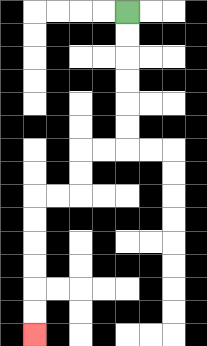{'start': '[5, 0]', 'end': '[1, 14]', 'path_directions': 'D,D,D,D,D,D,L,L,D,D,L,L,D,D,D,D,D,D', 'path_coordinates': '[[5, 0], [5, 1], [5, 2], [5, 3], [5, 4], [5, 5], [5, 6], [4, 6], [3, 6], [3, 7], [3, 8], [2, 8], [1, 8], [1, 9], [1, 10], [1, 11], [1, 12], [1, 13], [1, 14]]'}